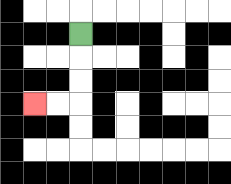{'start': '[3, 1]', 'end': '[1, 4]', 'path_directions': 'D,D,D,L,L', 'path_coordinates': '[[3, 1], [3, 2], [3, 3], [3, 4], [2, 4], [1, 4]]'}